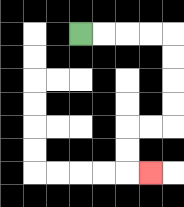{'start': '[3, 1]', 'end': '[6, 7]', 'path_directions': 'R,R,R,R,D,D,D,D,L,L,D,D,R', 'path_coordinates': '[[3, 1], [4, 1], [5, 1], [6, 1], [7, 1], [7, 2], [7, 3], [7, 4], [7, 5], [6, 5], [5, 5], [5, 6], [5, 7], [6, 7]]'}